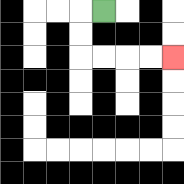{'start': '[4, 0]', 'end': '[7, 2]', 'path_directions': 'L,D,D,R,R,R,R', 'path_coordinates': '[[4, 0], [3, 0], [3, 1], [3, 2], [4, 2], [5, 2], [6, 2], [7, 2]]'}